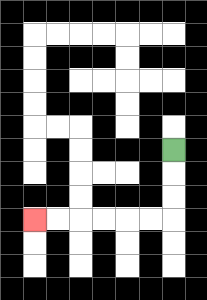{'start': '[7, 6]', 'end': '[1, 9]', 'path_directions': 'D,D,D,L,L,L,L,L,L', 'path_coordinates': '[[7, 6], [7, 7], [7, 8], [7, 9], [6, 9], [5, 9], [4, 9], [3, 9], [2, 9], [1, 9]]'}